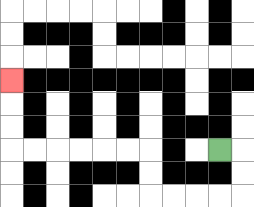{'start': '[9, 6]', 'end': '[0, 3]', 'path_directions': 'R,D,D,L,L,L,L,U,U,L,L,L,L,L,L,U,U,U', 'path_coordinates': '[[9, 6], [10, 6], [10, 7], [10, 8], [9, 8], [8, 8], [7, 8], [6, 8], [6, 7], [6, 6], [5, 6], [4, 6], [3, 6], [2, 6], [1, 6], [0, 6], [0, 5], [0, 4], [0, 3]]'}